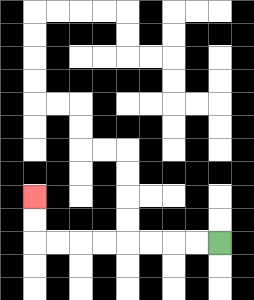{'start': '[9, 10]', 'end': '[1, 8]', 'path_directions': 'L,L,L,L,L,L,L,L,U,U', 'path_coordinates': '[[9, 10], [8, 10], [7, 10], [6, 10], [5, 10], [4, 10], [3, 10], [2, 10], [1, 10], [1, 9], [1, 8]]'}